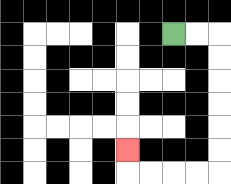{'start': '[7, 1]', 'end': '[5, 6]', 'path_directions': 'R,R,D,D,D,D,D,D,L,L,L,L,U', 'path_coordinates': '[[7, 1], [8, 1], [9, 1], [9, 2], [9, 3], [9, 4], [9, 5], [9, 6], [9, 7], [8, 7], [7, 7], [6, 7], [5, 7], [5, 6]]'}